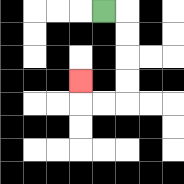{'start': '[4, 0]', 'end': '[3, 3]', 'path_directions': 'R,D,D,D,D,L,L,U', 'path_coordinates': '[[4, 0], [5, 0], [5, 1], [5, 2], [5, 3], [5, 4], [4, 4], [3, 4], [3, 3]]'}